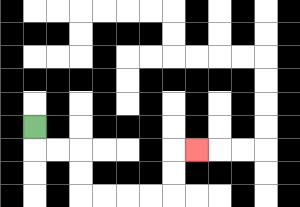{'start': '[1, 5]', 'end': '[8, 6]', 'path_directions': 'D,R,R,D,D,R,R,R,R,U,U,R', 'path_coordinates': '[[1, 5], [1, 6], [2, 6], [3, 6], [3, 7], [3, 8], [4, 8], [5, 8], [6, 8], [7, 8], [7, 7], [7, 6], [8, 6]]'}